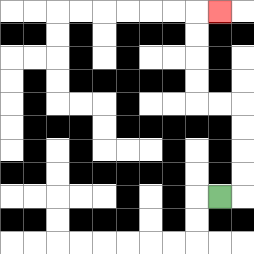{'start': '[9, 8]', 'end': '[9, 0]', 'path_directions': 'R,U,U,U,U,L,L,U,U,U,U,R', 'path_coordinates': '[[9, 8], [10, 8], [10, 7], [10, 6], [10, 5], [10, 4], [9, 4], [8, 4], [8, 3], [8, 2], [8, 1], [8, 0], [9, 0]]'}